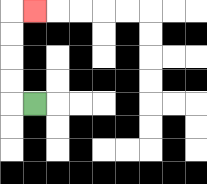{'start': '[1, 4]', 'end': '[1, 0]', 'path_directions': 'L,U,U,U,U,R', 'path_coordinates': '[[1, 4], [0, 4], [0, 3], [0, 2], [0, 1], [0, 0], [1, 0]]'}